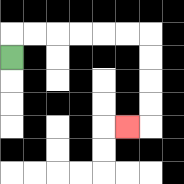{'start': '[0, 2]', 'end': '[5, 5]', 'path_directions': 'U,R,R,R,R,R,R,D,D,D,D,L', 'path_coordinates': '[[0, 2], [0, 1], [1, 1], [2, 1], [3, 1], [4, 1], [5, 1], [6, 1], [6, 2], [6, 3], [6, 4], [6, 5], [5, 5]]'}